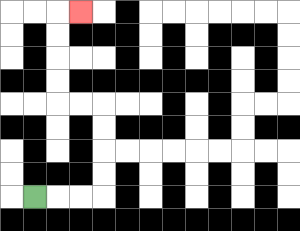{'start': '[1, 8]', 'end': '[3, 0]', 'path_directions': 'R,R,R,U,U,U,U,L,L,U,U,U,U,R', 'path_coordinates': '[[1, 8], [2, 8], [3, 8], [4, 8], [4, 7], [4, 6], [4, 5], [4, 4], [3, 4], [2, 4], [2, 3], [2, 2], [2, 1], [2, 0], [3, 0]]'}